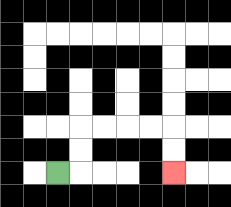{'start': '[2, 7]', 'end': '[7, 7]', 'path_directions': 'R,U,U,R,R,R,R,D,D', 'path_coordinates': '[[2, 7], [3, 7], [3, 6], [3, 5], [4, 5], [5, 5], [6, 5], [7, 5], [7, 6], [7, 7]]'}